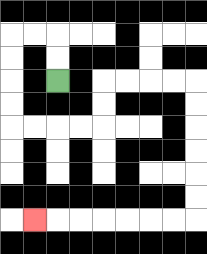{'start': '[2, 3]', 'end': '[1, 9]', 'path_directions': 'U,U,L,L,D,D,D,D,R,R,R,R,U,U,R,R,R,R,D,D,D,D,D,D,L,L,L,L,L,L,L', 'path_coordinates': '[[2, 3], [2, 2], [2, 1], [1, 1], [0, 1], [0, 2], [0, 3], [0, 4], [0, 5], [1, 5], [2, 5], [3, 5], [4, 5], [4, 4], [4, 3], [5, 3], [6, 3], [7, 3], [8, 3], [8, 4], [8, 5], [8, 6], [8, 7], [8, 8], [8, 9], [7, 9], [6, 9], [5, 9], [4, 9], [3, 9], [2, 9], [1, 9]]'}